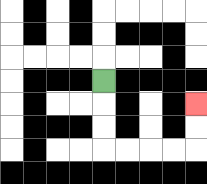{'start': '[4, 3]', 'end': '[8, 4]', 'path_directions': 'D,D,D,R,R,R,R,U,U', 'path_coordinates': '[[4, 3], [4, 4], [4, 5], [4, 6], [5, 6], [6, 6], [7, 6], [8, 6], [8, 5], [8, 4]]'}